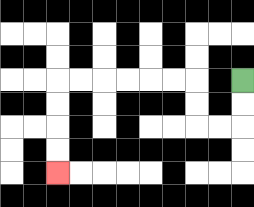{'start': '[10, 3]', 'end': '[2, 7]', 'path_directions': 'D,D,L,L,U,U,L,L,L,L,L,L,D,D,D,D', 'path_coordinates': '[[10, 3], [10, 4], [10, 5], [9, 5], [8, 5], [8, 4], [8, 3], [7, 3], [6, 3], [5, 3], [4, 3], [3, 3], [2, 3], [2, 4], [2, 5], [2, 6], [2, 7]]'}